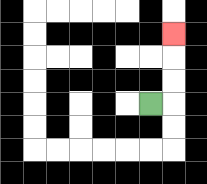{'start': '[6, 4]', 'end': '[7, 1]', 'path_directions': 'R,U,U,U', 'path_coordinates': '[[6, 4], [7, 4], [7, 3], [7, 2], [7, 1]]'}